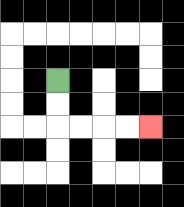{'start': '[2, 3]', 'end': '[6, 5]', 'path_directions': 'D,D,R,R,R,R', 'path_coordinates': '[[2, 3], [2, 4], [2, 5], [3, 5], [4, 5], [5, 5], [6, 5]]'}